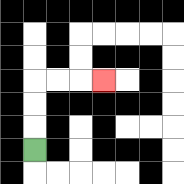{'start': '[1, 6]', 'end': '[4, 3]', 'path_directions': 'U,U,U,R,R,R', 'path_coordinates': '[[1, 6], [1, 5], [1, 4], [1, 3], [2, 3], [3, 3], [4, 3]]'}